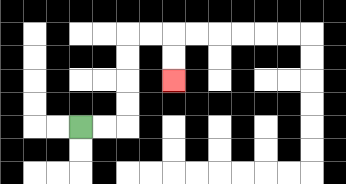{'start': '[3, 5]', 'end': '[7, 3]', 'path_directions': 'R,R,U,U,U,U,R,R,D,D', 'path_coordinates': '[[3, 5], [4, 5], [5, 5], [5, 4], [5, 3], [5, 2], [5, 1], [6, 1], [7, 1], [7, 2], [7, 3]]'}